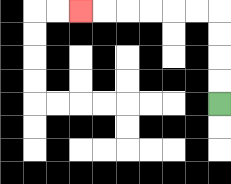{'start': '[9, 4]', 'end': '[3, 0]', 'path_directions': 'U,U,U,U,L,L,L,L,L,L', 'path_coordinates': '[[9, 4], [9, 3], [9, 2], [9, 1], [9, 0], [8, 0], [7, 0], [6, 0], [5, 0], [4, 0], [3, 0]]'}